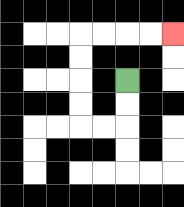{'start': '[5, 3]', 'end': '[7, 1]', 'path_directions': 'D,D,L,L,U,U,U,U,R,R,R,R', 'path_coordinates': '[[5, 3], [5, 4], [5, 5], [4, 5], [3, 5], [3, 4], [3, 3], [3, 2], [3, 1], [4, 1], [5, 1], [6, 1], [7, 1]]'}